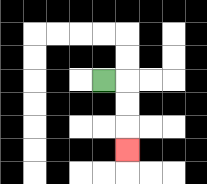{'start': '[4, 3]', 'end': '[5, 6]', 'path_directions': 'R,D,D,D', 'path_coordinates': '[[4, 3], [5, 3], [5, 4], [5, 5], [5, 6]]'}